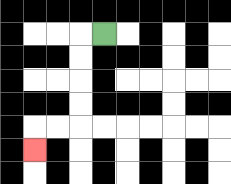{'start': '[4, 1]', 'end': '[1, 6]', 'path_directions': 'L,D,D,D,D,L,L,D', 'path_coordinates': '[[4, 1], [3, 1], [3, 2], [3, 3], [3, 4], [3, 5], [2, 5], [1, 5], [1, 6]]'}